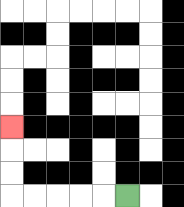{'start': '[5, 8]', 'end': '[0, 5]', 'path_directions': 'L,L,L,L,L,U,U,U', 'path_coordinates': '[[5, 8], [4, 8], [3, 8], [2, 8], [1, 8], [0, 8], [0, 7], [0, 6], [0, 5]]'}